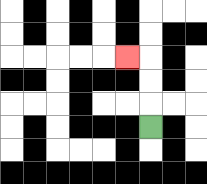{'start': '[6, 5]', 'end': '[5, 2]', 'path_directions': 'U,U,U,L', 'path_coordinates': '[[6, 5], [6, 4], [6, 3], [6, 2], [5, 2]]'}